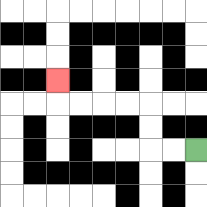{'start': '[8, 6]', 'end': '[2, 3]', 'path_directions': 'L,L,U,U,L,L,L,L,U', 'path_coordinates': '[[8, 6], [7, 6], [6, 6], [6, 5], [6, 4], [5, 4], [4, 4], [3, 4], [2, 4], [2, 3]]'}